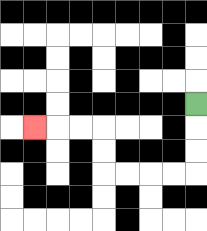{'start': '[8, 4]', 'end': '[1, 5]', 'path_directions': 'D,D,D,L,L,L,L,U,U,L,L,L', 'path_coordinates': '[[8, 4], [8, 5], [8, 6], [8, 7], [7, 7], [6, 7], [5, 7], [4, 7], [4, 6], [4, 5], [3, 5], [2, 5], [1, 5]]'}